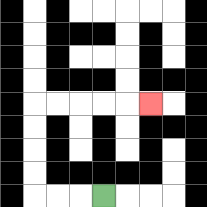{'start': '[4, 8]', 'end': '[6, 4]', 'path_directions': 'L,L,L,U,U,U,U,R,R,R,R,R', 'path_coordinates': '[[4, 8], [3, 8], [2, 8], [1, 8], [1, 7], [1, 6], [1, 5], [1, 4], [2, 4], [3, 4], [4, 4], [5, 4], [6, 4]]'}